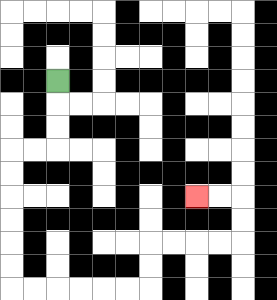{'start': '[2, 3]', 'end': '[8, 8]', 'path_directions': 'D,D,D,L,L,D,D,D,D,D,D,R,R,R,R,R,R,U,U,R,R,R,R,U,U,L,L', 'path_coordinates': '[[2, 3], [2, 4], [2, 5], [2, 6], [1, 6], [0, 6], [0, 7], [0, 8], [0, 9], [0, 10], [0, 11], [0, 12], [1, 12], [2, 12], [3, 12], [4, 12], [5, 12], [6, 12], [6, 11], [6, 10], [7, 10], [8, 10], [9, 10], [10, 10], [10, 9], [10, 8], [9, 8], [8, 8]]'}